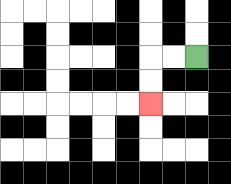{'start': '[8, 2]', 'end': '[6, 4]', 'path_directions': 'L,L,D,D', 'path_coordinates': '[[8, 2], [7, 2], [6, 2], [6, 3], [6, 4]]'}